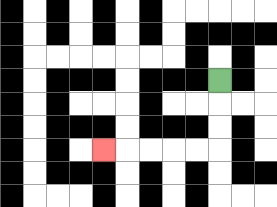{'start': '[9, 3]', 'end': '[4, 6]', 'path_directions': 'D,D,D,L,L,L,L,L', 'path_coordinates': '[[9, 3], [9, 4], [9, 5], [9, 6], [8, 6], [7, 6], [6, 6], [5, 6], [4, 6]]'}